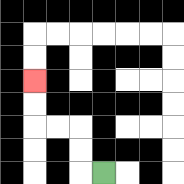{'start': '[4, 7]', 'end': '[1, 3]', 'path_directions': 'L,U,U,L,L,U,U', 'path_coordinates': '[[4, 7], [3, 7], [3, 6], [3, 5], [2, 5], [1, 5], [1, 4], [1, 3]]'}